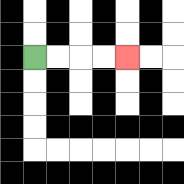{'start': '[1, 2]', 'end': '[5, 2]', 'path_directions': 'R,R,R,R', 'path_coordinates': '[[1, 2], [2, 2], [3, 2], [4, 2], [5, 2]]'}